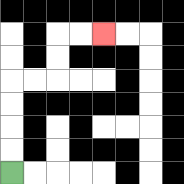{'start': '[0, 7]', 'end': '[4, 1]', 'path_directions': 'U,U,U,U,R,R,U,U,R,R', 'path_coordinates': '[[0, 7], [0, 6], [0, 5], [0, 4], [0, 3], [1, 3], [2, 3], [2, 2], [2, 1], [3, 1], [4, 1]]'}